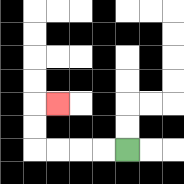{'start': '[5, 6]', 'end': '[2, 4]', 'path_directions': 'L,L,L,L,U,U,R', 'path_coordinates': '[[5, 6], [4, 6], [3, 6], [2, 6], [1, 6], [1, 5], [1, 4], [2, 4]]'}